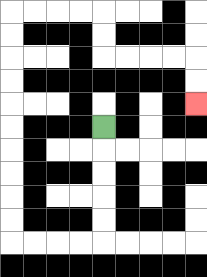{'start': '[4, 5]', 'end': '[8, 4]', 'path_directions': 'D,D,D,D,D,L,L,L,L,U,U,U,U,U,U,U,U,U,U,R,R,R,R,D,D,R,R,R,R,D,D', 'path_coordinates': '[[4, 5], [4, 6], [4, 7], [4, 8], [4, 9], [4, 10], [3, 10], [2, 10], [1, 10], [0, 10], [0, 9], [0, 8], [0, 7], [0, 6], [0, 5], [0, 4], [0, 3], [0, 2], [0, 1], [0, 0], [1, 0], [2, 0], [3, 0], [4, 0], [4, 1], [4, 2], [5, 2], [6, 2], [7, 2], [8, 2], [8, 3], [8, 4]]'}